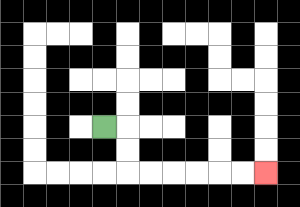{'start': '[4, 5]', 'end': '[11, 7]', 'path_directions': 'R,D,D,R,R,R,R,R,R', 'path_coordinates': '[[4, 5], [5, 5], [5, 6], [5, 7], [6, 7], [7, 7], [8, 7], [9, 7], [10, 7], [11, 7]]'}